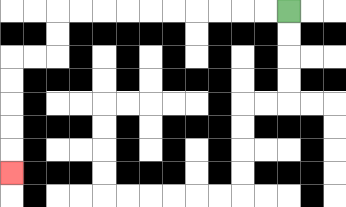{'start': '[12, 0]', 'end': '[0, 7]', 'path_directions': 'L,L,L,L,L,L,L,L,L,L,D,D,L,L,D,D,D,D,D', 'path_coordinates': '[[12, 0], [11, 0], [10, 0], [9, 0], [8, 0], [7, 0], [6, 0], [5, 0], [4, 0], [3, 0], [2, 0], [2, 1], [2, 2], [1, 2], [0, 2], [0, 3], [0, 4], [0, 5], [0, 6], [0, 7]]'}